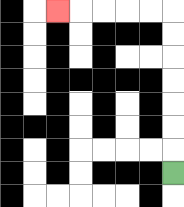{'start': '[7, 7]', 'end': '[2, 0]', 'path_directions': 'U,U,U,U,U,U,U,L,L,L,L,L', 'path_coordinates': '[[7, 7], [7, 6], [7, 5], [7, 4], [7, 3], [7, 2], [7, 1], [7, 0], [6, 0], [5, 0], [4, 0], [3, 0], [2, 0]]'}